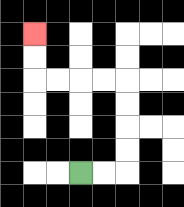{'start': '[3, 7]', 'end': '[1, 1]', 'path_directions': 'R,R,U,U,U,U,L,L,L,L,U,U', 'path_coordinates': '[[3, 7], [4, 7], [5, 7], [5, 6], [5, 5], [5, 4], [5, 3], [4, 3], [3, 3], [2, 3], [1, 3], [1, 2], [1, 1]]'}